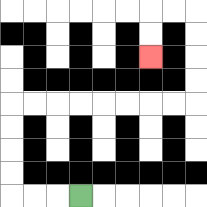{'start': '[3, 8]', 'end': '[6, 2]', 'path_directions': 'L,L,L,U,U,U,U,R,R,R,R,R,R,R,R,U,U,U,U,L,L,D,D', 'path_coordinates': '[[3, 8], [2, 8], [1, 8], [0, 8], [0, 7], [0, 6], [0, 5], [0, 4], [1, 4], [2, 4], [3, 4], [4, 4], [5, 4], [6, 4], [7, 4], [8, 4], [8, 3], [8, 2], [8, 1], [8, 0], [7, 0], [6, 0], [6, 1], [6, 2]]'}